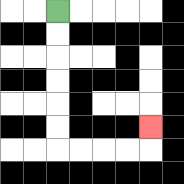{'start': '[2, 0]', 'end': '[6, 5]', 'path_directions': 'D,D,D,D,D,D,R,R,R,R,U', 'path_coordinates': '[[2, 0], [2, 1], [2, 2], [2, 3], [2, 4], [2, 5], [2, 6], [3, 6], [4, 6], [5, 6], [6, 6], [6, 5]]'}